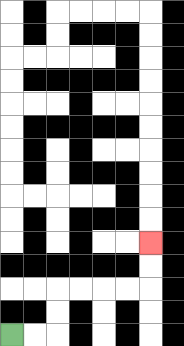{'start': '[0, 14]', 'end': '[6, 10]', 'path_directions': 'R,R,U,U,R,R,R,R,U,U', 'path_coordinates': '[[0, 14], [1, 14], [2, 14], [2, 13], [2, 12], [3, 12], [4, 12], [5, 12], [6, 12], [6, 11], [6, 10]]'}